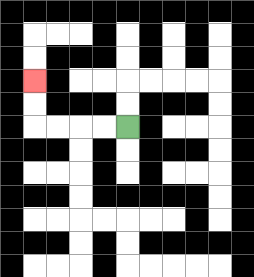{'start': '[5, 5]', 'end': '[1, 3]', 'path_directions': 'L,L,L,L,U,U', 'path_coordinates': '[[5, 5], [4, 5], [3, 5], [2, 5], [1, 5], [1, 4], [1, 3]]'}